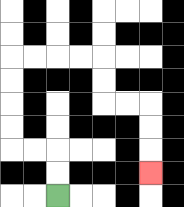{'start': '[2, 8]', 'end': '[6, 7]', 'path_directions': 'U,U,L,L,U,U,U,U,R,R,R,R,D,D,R,R,D,D,D', 'path_coordinates': '[[2, 8], [2, 7], [2, 6], [1, 6], [0, 6], [0, 5], [0, 4], [0, 3], [0, 2], [1, 2], [2, 2], [3, 2], [4, 2], [4, 3], [4, 4], [5, 4], [6, 4], [6, 5], [6, 6], [6, 7]]'}